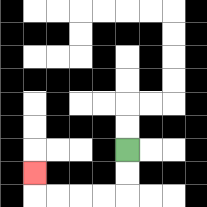{'start': '[5, 6]', 'end': '[1, 7]', 'path_directions': 'D,D,L,L,L,L,U', 'path_coordinates': '[[5, 6], [5, 7], [5, 8], [4, 8], [3, 8], [2, 8], [1, 8], [1, 7]]'}